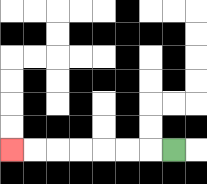{'start': '[7, 6]', 'end': '[0, 6]', 'path_directions': 'L,L,L,L,L,L,L', 'path_coordinates': '[[7, 6], [6, 6], [5, 6], [4, 6], [3, 6], [2, 6], [1, 6], [0, 6]]'}